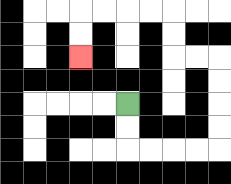{'start': '[5, 4]', 'end': '[3, 2]', 'path_directions': 'D,D,R,R,R,R,U,U,U,U,L,L,U,U,L,L,L,L,D,D', 'path_coordinates': '[[5, 4], [5, 5], [5, 6], [6, 6], [7, 6], [8, 6], [9, 6], [9, 5], [9, 4], [9, 3], [9, 2], [8, 2], [7, 2], [7, 1], [7, 0], [6, 0], [5, 0], [4, 0], [3, 0], [3, 1], [3, 2]]'}